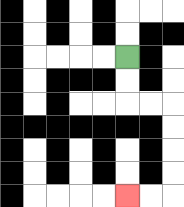{'start': '[5, 2]', 'end': '[5, 8]', 'path_directions': 'D,D,R,R,D,D,D,D,L,L', 'path_coordinates': '[[5, 2], [5, 3], [5, 4], [6, 4], [7, 4], [7, 5], [7, 6], [7, 7], [7, 8], [6, 8], [5, 8]]'}